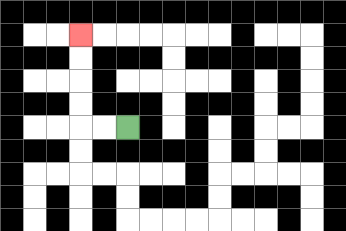{'start': '[5, 5]', 'end': '[3, 1]', 'path_directions': 'L,L,U,U,U,U', 'path_coordinates': '[[5, 5], [4, 5], [3, 5], [3, 4], [3, 3], [3, 2], [3, 1]]'}